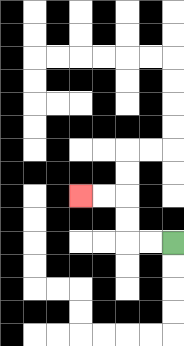{'start': '[7, 10]', 'end': '[3, 8]', 'path_directions': 'L,L,U,U,L,L', 'path_coordinates': '[[7, 10], [6, 10], [5, 10], [5, 9], [5, 8], [4, 8], [3, 8]]'}